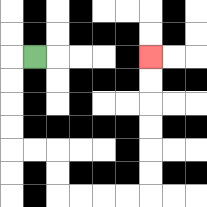{'start': '[1, 2]', 'end': '[6, 2]', 'path_directions': 'L,D,D,D,D,R,R,D,D,R,R,R,R,U,U,U,U,U,U', 'path_coordinates': '[[1, 2], [0, 2], [0, 3], [0, 4], [0, 5], [0, 6], [1, 6], [2, 6], [2, 7], [2, 8], [3, 8], [4, 8], [5, 8], [6, 8], [6, 7], [6, 6], [6, 5], [6, 4], [6, 3], [6, 2]]'}